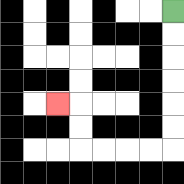{'start': '[7, 0]', 'end': '[2, 4]', 'path_directions': 'D,D,D,D,D,D,L,L,L,L,U,U,L', 'path_coordinates': '[[7, 0], [7, 1], [7, 2], [7, 3], [7, 4], [7, 5], [7, 6], [6, 6], [5, 6], [4, 6], [3, 6], [3, 5], [3, 4], [2, 4]]'}